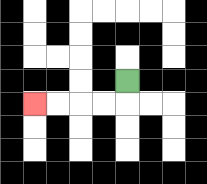{'start': '[5, 3]', 'end': '[1, 4]', 'path_directions': 'D,L,L,L,L', 'path_coordinates': '[[5, 3], [5, 4], [4, 4], [3, 4], [2, 4], [1, 4]]'}